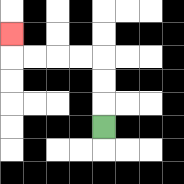{'start': '[4, 5]', 'end': '[0, 1]', 'path_directions': 'U,U,U,L,L,L,L,U', 'path_coordinates': '[[4, 5], [4, 4], [4, 3], [4, 2], [3, 2], [2, 2], [1, 2], [0, 2], [0, 1]]'}